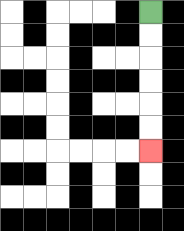{'start': '[6, 0]', 'end': '[6, 6]', 'path_directions': 'D,D,D,D,D,D', 'path_coordinates': '[[6, 0], [6, 1], [6, 2], [6, 3], [6, 4], [6, 5], [6, 6]]'}